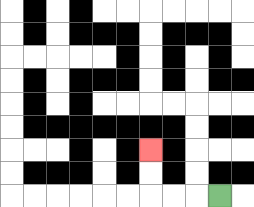{'start': '[9, 8]', 'end': '[6, 6]', 'path_directions': 'L,L,L,U,U', 'path_coordinates': '[[9, 8], [8, 8], [7, 8], [6, 8], [6, 7], [6, 6]]'}